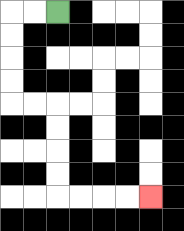{'start': '[2, 0]', 'end': '[6, 8]', 'path_directions': 'L,L,D,D,D,D,R,R,D,D,D,D,R,R,R,R', 'path_coordinates': '[[2, 0], [1, 0], [0, 0], [0, 1], [0, 2], [0, 3], [0, 4], [1, 4], [2, 4], [2, 5], [2, 6], [2, 7], [2, 8], [3, 8], [4, 8], [5, 8], [6, 8]]'}